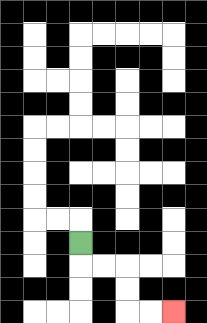{'start': '[3, 10]', 'end': '[7, 13]', 'path_directions': 'D,R,R,D,D,R,R', 'path_coordinates': '[[3, 10], [3, 11], [4, 11], [5, 11], [5, 12], [5, 13], [6, 13], [7, 13]]'}